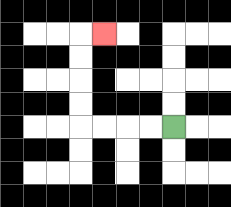{'start': '[7, 5]', 'end': '[4, 1]', 'path_directions': 'L,L,L,L,U,U,U,U,R', 'path_coordinates': '[[7, 5], [6, 5], [5, 5], [4, 5], [3, 5], [3, 4], [3, 3], [3, 2], [3, 1], [4, 1]]'}